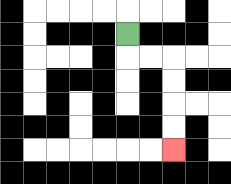{'start': '[5, 1]', 'end': '[7, 6]', 'path_directions': 'D,R,R,D,D,D,D', 'path_coordinates': '[[5, 1], [5, 2], [6, 2], [7, 2], [7, 3], [7, 4], [7, 5], [7, 6]]'}